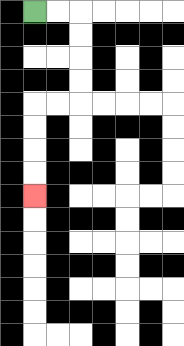{'start': '[1, 0]', 'end': '[1, 8]', 'path_directions': 'R,R,D,D,D,D,L,L,D,D,D,D', 'path_coordinates': '[[1, 0], [2, 0], [3, 0], [3, 1], [3, 2], [3, 3], [3, 4], [2, 4], [1, 4], [1, 5], [1, 6], [1, 7], [1, 8]]'}